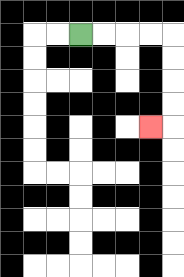{'start': '[3, 1]', 'end': '[6, 5]', 'path_directions': 'R,R,R,R,D,D,D,D,L', 'path_coordinates': '[[3, 1], [4, 1], [5, 1], [6, 1], [7, 1], [7, 2], [7, 3], [7, 4], [7, 5], [6, 5]]'}